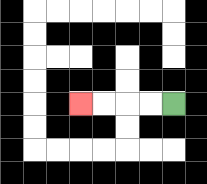{'start': '[7, 4]', 'end': '[3, 4]', 'path_directions': 'L,L,L,L', 'path_coordinates': '[[7, 4], [6, 4], [5, 4], [4, 4], [3, 4]]'}